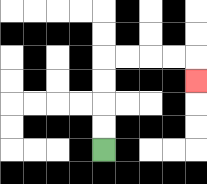{'start': '[4, 6]', 'end': '[8, 3]', 'path_directions': 'U,U,U,U,R,R,R,R,D', 'path_coordinates': '[[4, 6], [4, 5], [4, 4], [4, 3], [4, 2], [5, 2], [6, 2], [7, 2], [8, 2], [8, 3]]'}